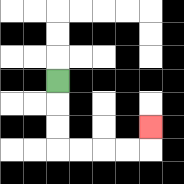{'start': '[2, 3]', 'end': '[6, 5]', 'path_directions': 'D,D,D,R,R,R,R,U', 'path_coordinates': '[[2, 3], [2, 4], [2, 5], [2, 6], [3, 6], [4, 6], [5, 6], [6, 6], [6, 5]]'}